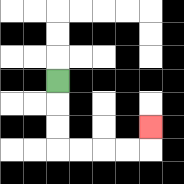{'start': '[2, 3]', 'end': '[6, 5]', 'path_directions': 'D,D,D,R,R,R,R,U', 'path_coordinates': '[[2, 3], [2, 4], [2, 5], [2, 6], [3, 6], [4, 6], [5, 6], [6, 6], [6, 5]]'}